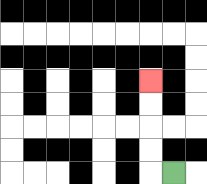{'start': '[7, 7]', 'end': '[6, 3]', 'path_directions': 'L,U,U,U,U', 'path_coordinates': '[[7, 7], [6, 7], [6, 6], [6, 5], [6, 4], [6, 3]]'}